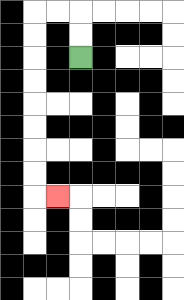{'start': '[3, 2]', 'end': '[2, 8]', 'path_directions': 'U,U,L,L,D,D,D,D,D,D,D,D,R', 'path_coordinates': '[[3, 2], [3, 1], [3, 0], [2, 0], [1, 0], [1, 1], [1, 2], [1, 3], [1, 4], [1, 5], [1, 6], [1, 7], [1, 8], [2, 8]]'}